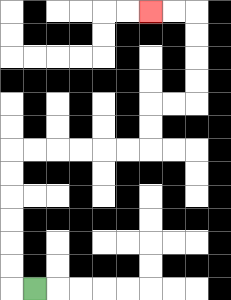{'start': '[1, 12]', 'end': '[6, 0]', 'path_directions': 'L,U,U,U,U,U,U,R,R,R,R,R,R,U,U,R,R,U,U,U,U,L,L', 'path_coordinates': '[[1, 12], [0, 12], [0, 11], [0, 10], [0, 9], [0, 8], [0, 7], [0, 6], [1, 6], [2, 6], [3, 6], [4, 6], [5, 6], [6, 6], [6, 5], [6, 4], [7, 4], [8, 4], [8, 3], [8, 2], [8, 1], [8, 0], [7, 0], [6, 0]]'}